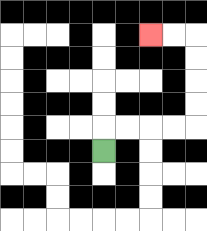{'start': '[4, 6]', 'end': '[6, 1]', 'path_directions': 'U,R,R,R,R,U,U,U,U,L,L', 'path_coordinates': '[[4, 6], [4, 5], [5, 5], [6, 5], [7, 5], [8, 5], [8, 4], [8, 3], [8, 2], [8, 1], [7, 1], [6, 1]]'}